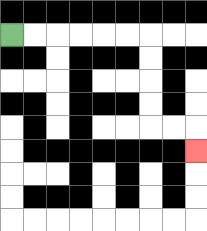{'start': '[0, 1]', 'end': '[8, 6]', 'path_directions': 'R,R,R,R,R,R,D,D,D,D,R,R,D', 'path_coordinates': '[[0, 1], [1, 1], [2, 1], [3, 1], [4, 1], [5, 1], [6, 1], [6, 2], [6, 3], [6, 4], [6, 5], [7, 5], [8, 5], [8, 6]]'}